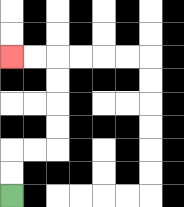{'start': '[0, 8]', 'end': '[0, 2]', 'path_directions': 'U,U,R,R,U,U,U,U,L,L', 'path_coordinates': '[[0, 8], [0, 7], [0, 6], [1, 6], [2, 6], [2, 5], [2, 4], [2, 3], [2, 2], [1, 2], [0, 2]]'}